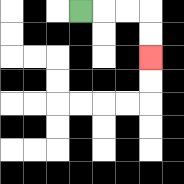{'start': '[3, 0]', 'end': '[6, 2]', 'path_directions': 'R,R,R,D,D', 'path_coordinates': '[[3, 0], [4, 0], [5, 0], [6, 0], [6, 1], [6, 2]]'}